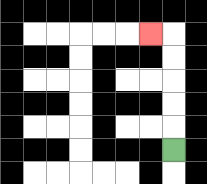{'start': '[7, 6]', 'end': '[6, 1]', 'path_directions': 'U,U,U,U,U,L', 'path_coordinates': '[[7, 6], [7, 5], [7, 4], [7, 3], [7, 2], [7, 1], [6, 1]]'}